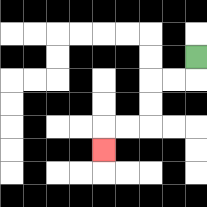{'start': '[8, 2]', 'end': '[4, 6]', 'path_directions': 'D,L,L,D,D,L,L,D', 'path_coordinates': '[[8, 2], [8, 3], [7, 3], [6, 3], [6, 4], [6, 5], [5, 5], [4, 5], [4, 6]]'}